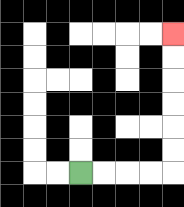{'start': '[3, 7]', 'end': '[7, 1]', 'path_directions': 'R,R,R,R,U,U,U,U,U,U', 'path_coordinates': '[[3, 7], [4, 7], [5, 7], [6, 7], [7, 7], [7, 6], [7, 5], [7, 4], [7, 3], [7, 2], [7, 1]]'}